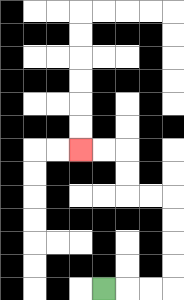{'start': '[4, 12]', 'end': '[3, 6]', 'path_directions': 'R,R,R,U,U,U,U,L,L,U,U,L,L', 'path_coordinates': '[[4, 12], [5, 12], [6, 12], [7, 12], [7, 11], [7, 10], [7, 9], [7, 8], [6, 8], [5, 8], [5, 7], [5, 6], [4, 6], [3, 6]]'}